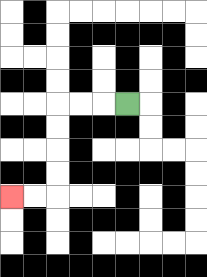{'start': '[5, 4]', 'end': '[0, 8]', 'path_directions': 'L,L,L,D,D,D,D,L,L', 'path_coordinates': '[[5, 4], [4, 4], [3, 4], [2, 4], [2, 5], [2, 6], [2, 7], [2, 8], [1, 8], [0, 8]]'}